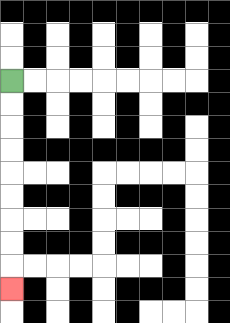{'start': '[0, 3]', 'end': '[0, 12]', 'path_directions': 'D,D,D,D,D,D,D,D,D', 'path_coordinates': '[[0, 3], [0, 4], [0, 5], [0, 6], [0, 7], [0, 8], [0, 9], [0, 10], [0, 11], [0, 12]]'}